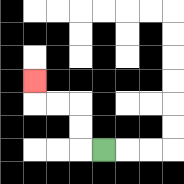{'start': '[4, 6]', 'end': '[1, 3]', 'path_directions': 'L,U,U,L,L,U', 'path_coordinates': '[[4, 6], [3, 6], [3, 5], [3, 4], [2, 4], [1, 4], [1, 3]]'}